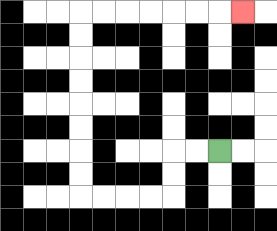{'start': '[9, 6]', 'end': '[10, 0]', 'path_directions': 'L,L,D,D,L,L,L,L,U,U,U,U,U,U,U,U,R,R,R,R,R,R,R', 'path_coordinates': '[[9, 6], [8, 6], [7, 6], [7, 7], [7, 8], [6, 8], [5, 8], [4, 8], [3, 8], [3, 7], [3, 6], [3, 5], [3, 4], [3, 3], [3, 2], [3, 1], [3, 0], [4, 0], [5, 0], [6, 0], [7, 0], [8, 0], [9, 0], [10, 0]]'}